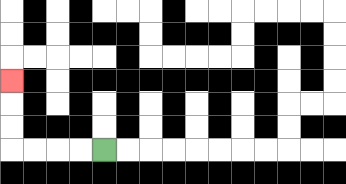{'start': '[4, 6]', 'end': '[0, 3]', 'path_directions': 'L,L,L,L,U,U,U', 'path_coordinates': '[[4, 6], [3, 6], [2, 6], [1, 6], [0, 6], [0, 5], [0, 4], [0, 3]]'}